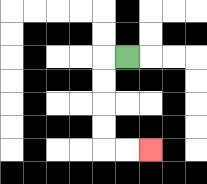{'start': '[5, 2]', 'end': '[6, 6]', 'path_directions': 'L,D,D,D,D,R,R', 'path_coordinates': '[[5, 2], [4, 2], [4, 3], [4, 4], [4, 5], [4, 6], [5, 6], [6, 6]]'}